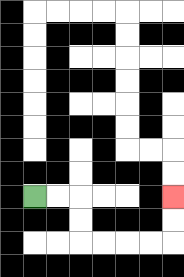{'start': '[1, 8]', 'end': '[7, 8]', 'path_directions': 'R,R,D,D,R,R,R,R,U,U', 'path_coordinates': '[[1, 8], [2, 8], [3, 8], [3, 9], [3, 10], [4, 10], [5, 10], [6, 10], [7, 10], [7, 9], [7, 8]]'}